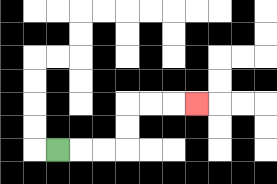{'start': '[2, 6]', 'end': '[8, 4]', 'path_directions': 'R,R,R,U,U,R,R,R', 'path_coordinates': '[[2, 6], [3, 6], [4, 6], [5, 6], [5, 5], [5, 4], [6, 4], [7, 4], [8, 4]]'}